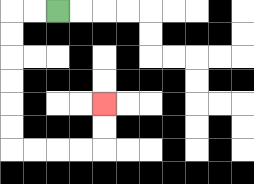{'start': '[2, 0]', 'end': '[4, 4]', 'path_directions': 'L,L,D,D,D,D,D,D,R,R,R,R,U,U', 'path_coordinates': '[[2, 0], [1, 0], [0, 0], [0, 1], [0, 2], [0, 3], [0, 4], [0, 5], [0, 6], [1, 6], [2, 6], [3, 6], [4, 6], [4, 5], [4, 4]]'}